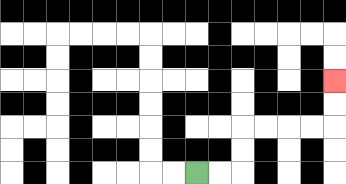{'start': '[8, 7]', 'end': '[14, 3]', 'path_directions': 'R,R,U,U,R,R,R,R,U,U', 'path_coordinates': '[[8, 7], [9, 7], [10, 7], [10, 6], [10, 5], [11, 5], [12, 5], [13, 5], [14, 5], [14, 4], [14, 3]]'}